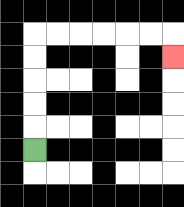{'start': '[1, 6]', 'end': '[7, 2]', 'path_directions': 'U,U,U,U,U,R,R,R,R,R,R,D', 'path_coordinates': '[[1, 6], [1, 5], [1, 4], [1, 3], [1, 2], [1, 1], [2, 1], [3, 1], [4, 1], [5, 1], [6, 1], [7, 1], [7, 2]]'}